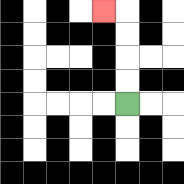{'start': '[5, 4]', 'end': '[4, 0]', 'path_directions': 'U,U,U,U,L', 'path_coordinates': '[[5, 4], [5, 3], [5, 2], [5, 1], [5, 0], [4, 0]]'}